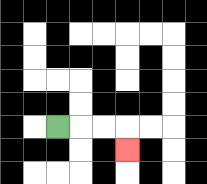{'start': '[2, 5]', 'end': '[5, 6]', 'path_directions': 'R,R,R,D', 'path_coordinates': '[[2, 5], [3, 5], [4, 5], [5, 5], [5, 6]]'}